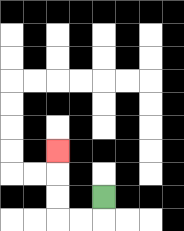{'start': '[4, 8]', 'end': '[2, 6]', 'path_directions': 'D,L,L,U,U,U', 'path_coordinates': '[[4, 8], [4, 9], [3, 9], [2, 9], [2, 8], [2, 7], [2, 6]]'}